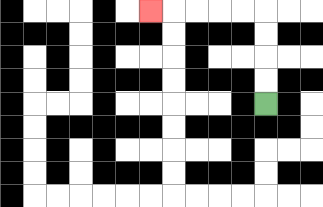{'start': '[11, 4]', 'end': '[6, 0]', 'path_directions': 'U,U,U,U,L,L,L,L,L', 'path_coordinates': '[[11, 4], [11, 3], [11, 2], [11, 1], [11, 0], [10, 0], [9, 0], [8, 0], [7, 0], [6, 0]]'}